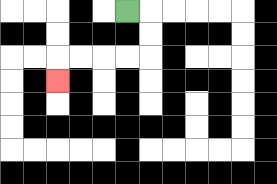{'start': '[5, 0]', 'end': '[2, 3]', 'path_directions': 'R,D,D,L,L,L,L,D', 'path_coordinates': '[[5, 0], [6, 0], [6, 1], [6, 2], [5, 2], [4, 2], [3, 2], [2, 2], [2, 3]]'}